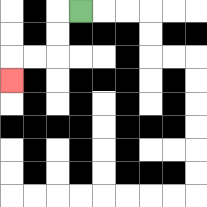{'start': '[3, 0]', 'end': '[0, 3]', 'path_directions': 'L,D,D,L,L,D', 'path_coordinates': '[[3, 0], [2, 0], [2, 1], [2, 2], [1, 2], [0, 2], [0, 3]]'}